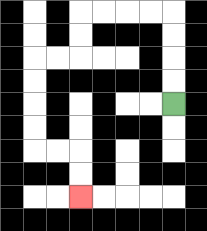{'start': '[7, 4]', 'end': '[3, 8]', 'path_directions': 'U,U,U,U,L,L,L,L,D,D,L,L,D,D,D,D,R,R,D,D', 'path_coordinates': '[[7, 4], [7, 3], [7, 2], [7, 1], [7, 0], [6, 0], [5, 0], [4, 0], [3, 0], [3, 1], [3, 2], [2, 2], [1, 2], [1, 3], [1, 4], [1, 5], [1, 6], [2, 6], [3, 6], [3, 7], [3, 8]]'}